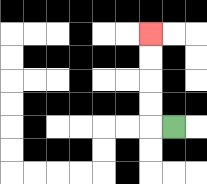{'start': '[7, 5]', 'end': '[6, 1]', 'path_directions': 'L,U,U,U,U', 'path_coordinates': '[[7, 5], [6, 5], [6, 4], [6, 3], [6, 2], [6, 1]]'}